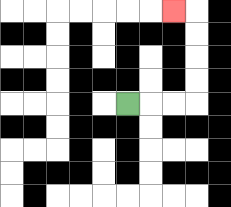{'start': '[5, 4]', 'end': '[7, 0]', 'path_directions': 'R,R,R,U,U,U,U,L', 'path_coordinates': '[[5, 4], [6, 4], [7, 4], [8, 4], [8, 3], [8, 2], [8, 1], [8, 0], [7, 0]]'}